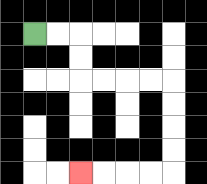{'start': '[1, 1]', 'end': '[3, 7]', 'path_directions': 'R,R,D,D,R,R,R,R,D,D,D,D,L,L,L,L', 'path_coordinates': '[[1, 1], [2, 1], [3, 1], [3, 2], [3, 3], [4, 3], [5, 3], [6, 3], [7, 3], [7, 4], [7, 5], [7, 6], [7, 7], [6, 7], [5, 7], [4, 7], [3, 7]]'}